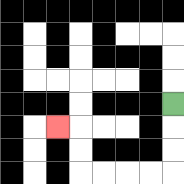{'start': '[7, 4]', 'end': '[2, 5]', 'path_directions': 'D,D,D,L,L,L,L,U,U,L', 'path_coordinates': '[[7, 4], [7, 5], [7, 6], [7, 7], [6, 7], [5, 7], [4, 7], [3, 7], [3, 6], [3, 5], [2, 5]]'}